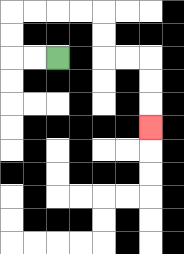{'start': '[2, 2]', 'end': '[6, 5]', 'path_directions': 'L,L,U,U,R,R,R,R,D,D,R,R,D,D,D', 'path_coordinates': '[[2, 2], [1, 2], [0, 2], [0, 1], [0, 0], [1, 0], [2, 0], [3, 0], [4, 0], [4, 1], [4, 2], [5, 2], [6, 2], [6, 3], [6, 4], [6, 5]]'}